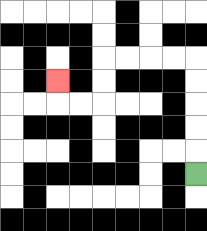{'start': '[8, 7]', 'end': '[2, 3]', 'path_directions': 'U,U,U,U,U,L,L,L,L,D,D,L,L,U', 'path_coordinates': '[[8, 7], [8, 6], [8, 5], [8, 4], [8, 3], [8, 2], [7, 2], [6, 2], [5, 2], [4, 2], [4, 3], [4, 4], [3, 4], [2, 4], [2, 3]]'}